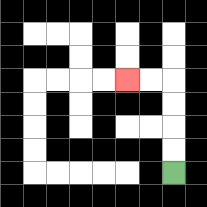{'start': '[7, 7]', 'end': '[5, 3]', 'path_directions': 'U,U,U,U,L,L', 'path_coordinates': '[[7, 7], [7, 6], [7, 5], [7, 4], [7, 3], [6, 3], [5, 3]]'}